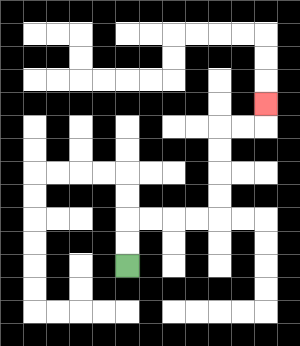{'start': '[5, 11]', 'end': '[11, 4]', 'path_directions': 'U,U,R,R,R,R,U,U,U,U,R,R,U', 'path_coordinates': '[[5, 11], [5, 10], [5, 9], [6, 9], [7, 9], [8, 9], [9, 9], [9, 8], [9, 7], [9, 6], [9, 5], [10, 5], [11, 5], [11, 4]]'}